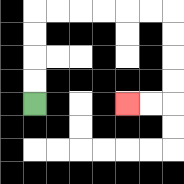{'start': '[1, 4]', 'end': '[5, 4]', 'path_directions': 'U,U,U,U,R,R,R,R,R,R,D,D,D,D,L,L', 'path_coordinates': '[[1, 4], [1, 3], [1, 2], [1, 1], [1, 0], [2, 0], [3, 0], [4, 0], [5, 0], [6, 0], [7, 0], [7, 1], [7, 2], [7, 3], [7, 4], [6, 4], [5, 4]]'}